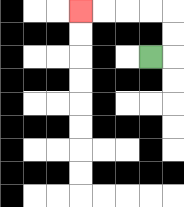{'start': '[6, 2]', 'end': '[3, 0]', 'path_directions': 'R,U,U,L,L,L,L', 'path_coordinates': '[[6, 2], [7, 2], [7, 1], [7, 0], [6, 0], [5, 0], [4, 0], [3, 0]]'}